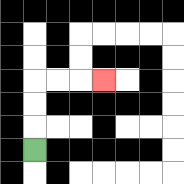{'start': '[1, 6]', 'end': '[4, 3]', 'path_directions': 'U,U,U,R,R,R', 'path_coordinates': '[[1, 6], [1, 5], [1, 4], [1, 3], [2, 3], [3, 3], [4, 3]]'}